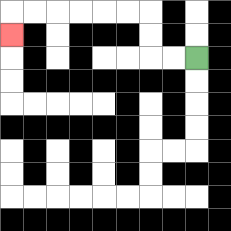{'start': '[8, 2]', 'end': '[0, 1]', 'path_directions': 'L,L,U,U,L,L,L,L,L,L,D', 'path_coordinates': '[[8, 2], [7, 2], [6, 2], [6, 1], [6, 0], [5, 0], [4, 0], [3, 0], [2, 0], [1, 0], [0, 0], [0, 1]]'}